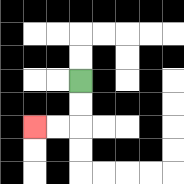{'start': '[3, 3]', 'end': '[1, 5]', 'path_directions': 'D,D,L,L', 'path_coordinates': '[[3, 3], [3, 4], [3, 5], [2, 5], [1, 5]]'}